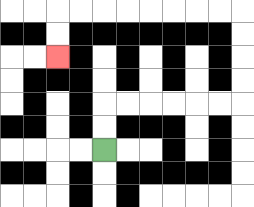{'start': '[4, 6]', 'end': '[2, 2]', 'path_directions': 'U,U,R,R,R,R,R,R,U,U,U,U,L,L,L,L,L,L,L,L,D,D', 'path_coordinates': '[[4, 6], [4, 5], [4, 4], [5, 4], [6, 4], [7, 4], [8, 4], [9, 4], [10, 4], [10, 3], [10, 2], [10, 1], [10, 0], [9, 0], [8, 0], [7, 0], [6, 0], [5, 0], [4, 0], [3, 0], [2, 0], [2, 1], [2, 2]]'}